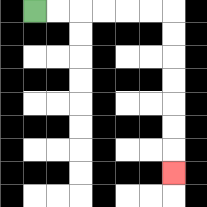{'start': '[1, 0]', 'end': '[7, 7]', 'path_directions': 'R,R,R,R,R,R,D,D,D,D,D,D,D', 'path_coordinates': '[[1, 0], [2, 0], [3, 0], [4, 0], [5, 0], [6, 0], [7, 0], [7, 1], [7, 2], [7, 3], [7, 4], [7, 5], [7, 6], [7, 7]]'}